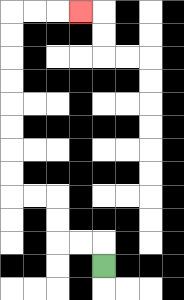{'start': '[4, 11]', 'end': '[3, 0]', 'path_directions': 'U,L,L,U,U,L,L,U,U,U,U,U,U,U,U,R,R,R', 'path_coordinates': '[[4, 11], [4, 10], [3, 10], [2, 10], [2, 9], [2, 8], [1, 8], [0, 8], [0, 7], [0, 6], [0, 5], [0, 4], [0, 3], [0, 2], [0, 1], [0, 0], [1, 0], [2, 0], [3, 0]]'}